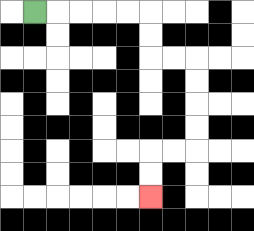{'start': '[1, 0]', 'end': '[6, 8]', 'path_directions': 'R,R,R,R,R,D,D,R,R,D,D,D,D,L,L,D,D', 'path_coordinates': '[[1, 0], [2, 0], [3, 0], [4, 0], [5, 0], [6, 0], [6, 1], [6, 2], [7, 2], [8, 2], [8, 3], [8, 4], [8, 5], [8, 6], [7, 6], [6, 6], [6, 7], [6, 8]]'}